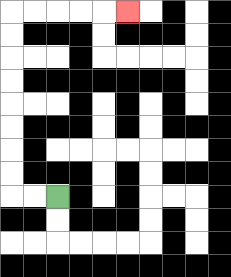{'start': '[2, 8]', 'end': '[5, 0]', 'path_directions': 'L,L,U,U,U,U,U,U,U,U,R,R,R,R,R', 'path_coordinates': '[[2, 8], [1, 8], [0, 8], [0, 7], [0, 6], [0, 5], [0, 4], [0, 3], [0, 2], [0, 1], [0, 0], [1, 0], [2, 0], [3, 0], [4, 0], [5, 0]]'}